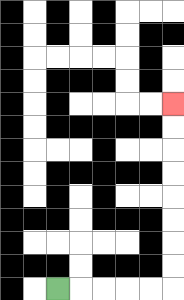{'start': '[2, 12]', 'end': '[7, 4]', 'path_directions': 'R,R,R,R,R,U,U,U,U,U,U,U,U', 'path_coordinates': '[[2, 12], [3, 12], [4, 12], [5, 12], [6, 12], [7, 12], [7, 11], [7, 10], [7, 9], [7, 8], [7, 7], [7, 6], [7, 5], [7, 4]]'}